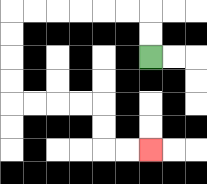{'start': '[6, 2]', 'end': '[6, 6]', 'path_directions': 'U,U,L,L,L,L,L,L,D,D,D,D,R,R,R,R,D,D,R,R', 'path_coordinates': '[[6, 2], [6, 1], [6, 0], [5, 0], [4, 0], [3, 0], [2, 0], [1, 0], [0, 0], [0, 1], [0, 2], [0, 3], [0, 4], [1, 4], [2, 4], [3, 4], [4, 4], [4, 5], [4, 6], [5, 6], [6, 6]]'}